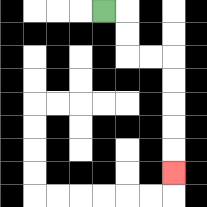{'start': '[4, 0]', 'end': '[7, 7]', 'path_directions': 'R,D,D,R,R,D,D,D,D,D', 'path_coordinates': '[[4, 0], [5, 0], [5, 1], [5, 2], [6, 2], [7, 2], [7, 3], [7, 4], [7, 5], [7, 6], [7, 7]]'}